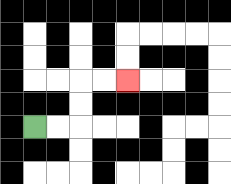{'start': '[1, 5]', 'end': '[5, 3]', 'path_directions': 'R,R,U,U,R,R', 'path_coordinates': '[[1, 5], [2, 5], [3, 5], [3, 4], [3, 3], [4, 3], [5, 3]]'}